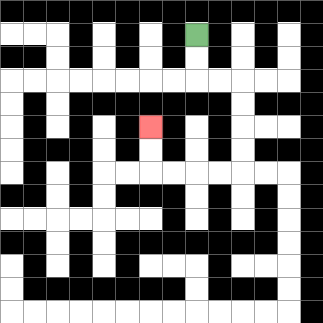{'start': '[8, 1]', 'end': '[6, 5]', 'path_directions': 'D,D,R,R,D,D,D,D,L,L,L,L,U,U', 'path_coordinates': '[[8, 1], [8, 2], [8, 3], [9, 3], [10, 3], [10, 4], [10, 5], [10, 6], [10, 7], [9, 7], [8, 7], [7, 7], [6, 7], [6, 6], [6, 5]]'}